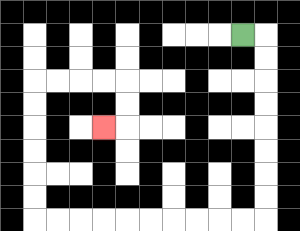{'start': '[10, 1]', 'end': '[4, 5]', 'path_directions': 'R,D,D,D,D,D,D,D,D,L,L,L,L,L,L,L,L,L,L,U,U,U,U,U,U,R,R,R,R,D,D,L', 'path_coordinates': '[[10, 1], [11, 1], [11, 2], [11, 3], [11, 4], [11, 5], [11, 6], [11, 7], [11, 8], [11, 9], [10, 9], [9, 9], [8, 9], [7, 9], [6, 9], [5, 9], [4, 9], [3, 9], [2, 9], [1, 9], [1, 8], [1, 7], [1, 6], [1, 5], [1, 4], [1, 3], [2, 3], [3, 3], [4, 3], [5, 3], [5, 4], [5, 5], [4, 5]]'}